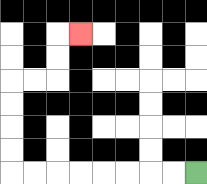{'start': '[8, 7]', 'end': '[3, 1]', 'path_directions': 'L,L,L,L,L,L,L,L,U,U,U,U,R,R,U,U,R', 'path_coordinates': '[[8, 7], [7, 7], [6, 7], [5, 7], [4, 7], [3, 7], [2, 7], [1, 7], [0, 7], [0, 6], [0, 5], [0, 4], [0, 3], [1, 3], [2, 3], [2, 2], [2, 1], [3, 1]]'}